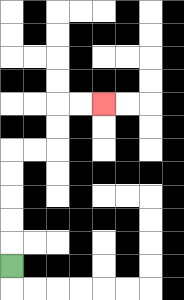{'start': '[0, 11]', 'end': '[4, 4]', 'path_directions': 'U,U,U,U,U,R,R,U,U,R,R', 'path_coordinates': '[[0, 11], [0, 10], [0, 9], [0, 8], [0, 7], [0, 6], [1, 6], [2, 6], [2, 5], [2, 4], [3, 4], [4, 4]]'}